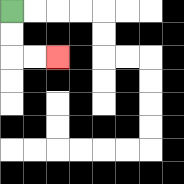{'start': '[0, 0]', 'end': '[2, 2]', 'path_directions': 'D,D,R,R', 'path_coordinates': '[[0, 0], [0, 1], [0, 2], [1, 2], [2, 2]]'}